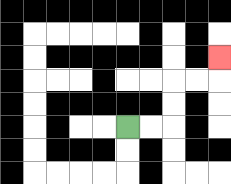{'start': '[5, 5]', 'end': '[9, 2]', 'path_directions': 'R,R,U,U,R,R,U', 'path_coordinates': '[[5, 5], [6, 5], [7, 5], [7, 4], [7, 3], [8, 3], [9, 3], [9, 2]]'}